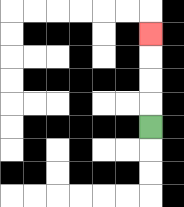{'start': '[6, 5]', 'end': '[6, 1]', 'path_directions': 'U,U,U,U', 'path_coordinates': '[[6, 5], [6, 4], [6, 3], [6, 2], [6, 1]]'}